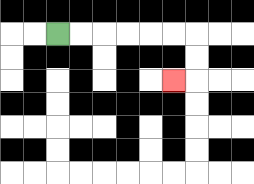{'start': '[2, 1]', 'end': '[7, 3]', 'path_directions': 'R,R,R,R,R,R,D,D,L', 'path_coordinates': '[[2, 1], [3, 1], [4, 1], [5, 1], [6, 1], [7, 1], [8, 1], [8, 2], [8, 3], [7, 3]]'}